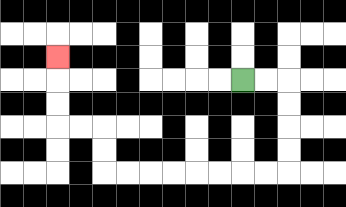{'start': '[10, 3]', 'end': '[2, 2]', 'path_directions': 'R,R,D,D,D,D,L,L,L,L,L,L,L,L,U,U,L,L,U,U,U', 'path_coordinates': '[[10, 3], [11, 3], [12, 3], [12, 4], [12, 5], [12, 6], [12, 7], [11, 7], [10, 7], [9, 7], [8, 7], [7, 7], [6, 7], [5, 7], [4, 7], [4, 6], [4, 5], [3, 5], [2, 5], [2, 4], [2, 3], [2, 2]]'}